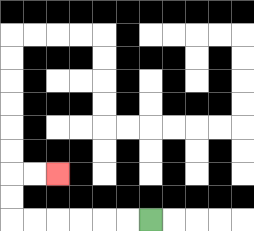{'start': '[6, 9]', 'end': '[2, 7]', 'path_directions': 'L,L,L,L,L,L,U,U,R,R', 'path_coordinates': '[[6, 9], [5, 9], [4, 9], [3, 9], [2, 9], [1, 9], [0, 9], [0, 8], [0, 7], [1, 7], [2, 7]]'}